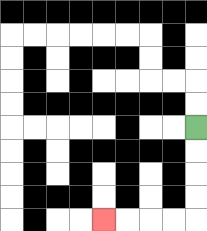{'start': '[8, 5]', 'end': '[4, 9]', 'path_directions': 'D,D,D,D,L,L,L,L', 'path_coordinates': '[[8, 5], [8, 6], [8, 7], [8, 8], [8, 9], [7, 9], [6, 9], [5, 9], [4, 9]]'}